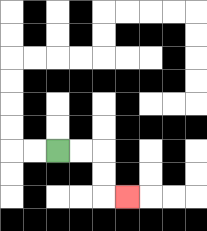{'start': '[2, 6]', 'end': '[5, 8]', 'path_directions': 'R,R,D,D,R', 'path_coordinates': '[[2, 6], [3, 6], [4, 6], [4, 7], [4, 8], [5, 8]]'}